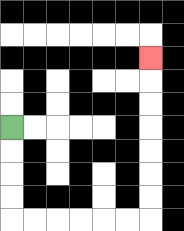{'start': '[0, 5]', 'end': '[6, 2]', 'path_directions': 'D,D,D,D,R,R,R,R,R,R,U,U,U,U,U,U,U', 'path_coordinates': '[[0, 5], [0, 6], [0, 7], [0, 8], [0, 9], [1, 9], [2, 9], [3, 9], [4, 9], [5, 9], [6, 9], [6, 8], [6, 7], [6, 6], [6, 5], [6, 4], [6, 3], [6, 2]]'}